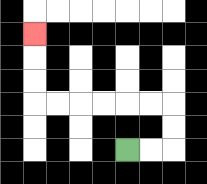{'start': '[5, 6]', 'end': '[1, 1]', 'path_directions': 'R,R,U,U,L,L,L,L,L,L,U,U,U', 'path_coordinates': '[[5, 6], [6, 6], [7, 6], [7, 5], [7, 4], [6, 4], [5, 4], [4, 4], [3, 4], [2, 4], [1, 4], [1, 3], [1, 2], [1, 1]]'}